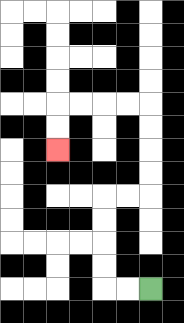{'start': '[6, 12]', 'end': '[2, 6]', 'path_directions': 'L,L,U,U,U,U,R,R,U,U,U,U,L,L,L,L,D,D', 'path_coordinates': '[[6, 12], [5, 12], [4, 12], [4, 11], [4, 10], [4, 9], [4, 8], [5, 8], [6, 8], [6, 7], [6, 6], [6, 5], [6, 4], [5, 4], [4, 4], [3, 4], [2, 4], [2, 5], [2, 6]]'}